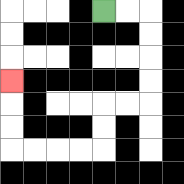{'start': '[4, 0]', 'end': '[0, 3]', 'path_directions': 'R,R,D,D,D,D,L,L,D,D,L,L,L,L,U,U,U', 'path_coordinates': '[[4, 0], [5, 0], [6, 0], [6, 1], [6, 2], [6, 3], [6, 4], [5, 4], [4, 4], [4, 5], [4, 6], [3, 6], [2, 6], [1, 6], [0, 6], [0, 5], [0, 4], [0, 3]]'}